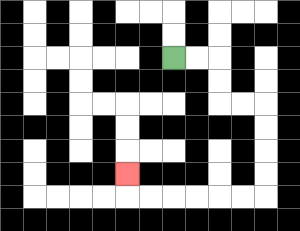{'start': '[7, 2]', 'end': '[5, 7]', 'path_directions': 'R,R,D,D,R,R,D,D,D,D,L,L,L,L,L,L,U', 'path_coordinates': '[[7, 2], [8, 2], [9, 2], [9, 3], [9, 4], [10, 4], [11, 4], [11, 5], [11, 6], [11, 7], [11, 8], [10, 8], [9, 8], [8, 8], [7, 8], [6, 8], [5, 8], [5, 7]]'}